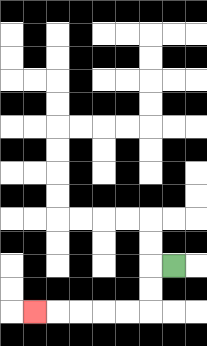{'start': '[7, 11]', 'end': '[1, 13]', 'path_directions': 'L,D,D,L,L,L,L,L', 'path_coordinates': '[[7, 11], [6, 11], [6, 12], [6, 13], [5, 13], [4, 13], [3, 13], [2, 13], [1, 13]]'}